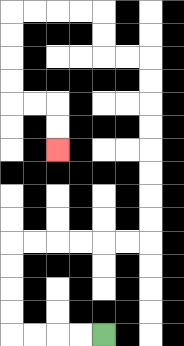{'start': '[4, 14]', 'end': '[2, 6]', 'path_directions': 'L,L,L,L,U,U,U,U,R,R,R,R,R,R,U,U,U,U,U,U,U,U,L,L,U,U,L,L,L,L,D,D,D,D,R,R,D,D', 'path_coordinates': '[[4, 14], [3, 14], [2, 14], [1, 14], [0, 14], [0, 13], [0, 12], [0, 11], [0, 10], [1, 10], [2, 10], [3, 10], [4, 10], [5, 10], [6, 10], [6, 9], [6, 8], [6, 7], [6, 6], [6, 5], [6, 4], [6, 3], [6, 2], [5, 2], [4, 2], [4, 1], [4, 0], [3, 0], [2, 0], [1, 0], [0, 0], [0, 1], [0, 2], [0, 3], [0, 4], [1, 4], [2, 4], [2, 5], [2, 6]]'}